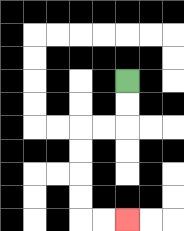{'start': '[5, 3]', 'end': '[5, 9]', 'path_directions': 'D,D,L,L,D,D,D,D,R,R', 'path_coordinates': '[[5, 3], [5, 4], [5, 5], [4, 5], [3, 5], [3, 6], [3, 7], [3, 8], [3, 9], [4, 9], [5, 9]]'}